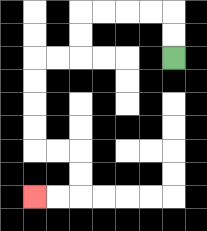{'start': '[7, 2]', 'end': '[1, 8]', 'path_directions': 'U,U,L,L,L,L,D,D,L,L,D,D,D,D,R,R,D,D,L,L', 'path_coordinates': '[[7, 2], [7, 1], [7, 0], [6, 0], [5, 0], [4, 0], [3, 0], [3, 1], [3, 2], [2, 2], [1, 2], [1, 3], [1, 4], [1, 5], [1, 6], [2, 6], [3, 6], [3, 7], [3, 8], [2, 8], [1, 8]]'}